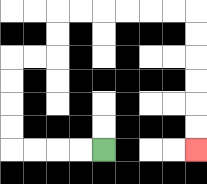{'start': '[4, 6]', 'end': '[8, 6]', 'path_directions': 'L,L,L,L,U,U,U,U,R,R,U,U,R,R,R,R,R,R,D,D,D,D,D,D', 'path_coordinates': '[[4, 6], [3, 6], [2, 6], [1, 6], [0, 6], [0, 5], [0, 4], [0, 3], [0, 2], [1, 2], [2, 2], [2, 1], [2, 0], [3, 0], [4, 0], [5, 0], [6, 0], [7, 0], [8, 0], [8, 1], [8, 2], [8, 3], [8, 4], [8, 5], [8, 6]]'}